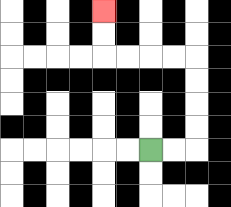{'start': '[6, 6]', 'end': '[4, 0]', 'path_directions': 'R,R,U,U,U,U,L,L,L,L,U,U', 'path_coordinates': '[[6, 6], [7, 6], [8, 6], [8, 5], [8, 4], [8, 3], [8, 2], [7, 2], [6, 2], [5, 2], [4, 2], [4, 1], [4, 0]]'}